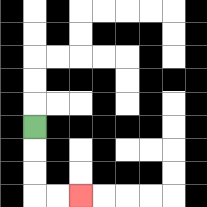{'start': '[1, 5]', 'end': '[3, 8]', 'path_directions': 'D,D,D,R,R', 'path_coordinates': '[[1, 5], [1, 6], [1, 7], [1, 8], [2, 8], [3, 8]]'}